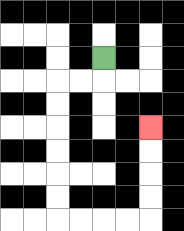{'start': '[4, 2]', 'end': '[6, 5]', 'path_directions': 'D,L,L,D,D,D,D,D,D,R,R,R,R,U,U,U,U', 'path_coordinates': '[[4, 2], [4, 3], [3, 3], [2, 3], [2, 4], [2, 5], [2, 6], [2, 7], [2, 8], [2, 9], [3, 9], [4, 9], [5, 9], [6, 9], [6, 8], [6, 7], [6, 6], [6, 5]]'}